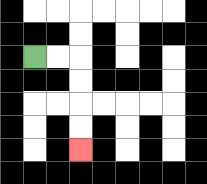{'start': '[1, 2]', 'end': '[3, 6]', 'path_directions': 'R,R,D,D,D,D', 'path_coordinates': '[[1, 2], [2, 2], [3, 2], [3, 3], [3, 4], [3, 5], [3, 6]]'}